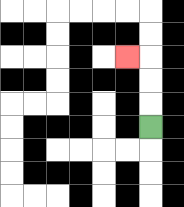{'start': '[6, 5]', 'end': '[5, 2]', 'path_directions': 'U,U,U,L', 'path_coordinates': '[[6, 5], [6, 4], [6, 3], [6, 2], [5, 2]]'}